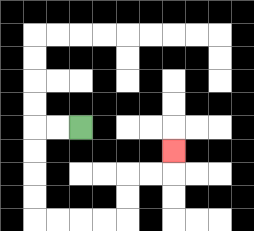{'start': '[3, 5]', 'end': '[7, 6]', 'path_directions': 'L,L,D,D,D,D,R,R,R,R,U,U,R,R,U', 'path_coordinates': '[[3, 5], [2, 5], [1, 5], [1, 6], [1, 7], [1, 8], [1, 9], [2, 9], [3, 9], [4, 9], [5, 9], [5, 8], [5, 7], [6, 7], [7, 7], [7, 6]]'}